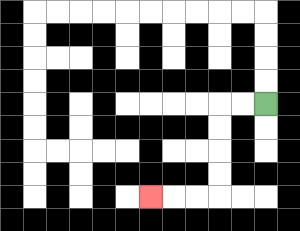{'start': '[11, 4]', 'end': '[6, 8]', 'path_directions': 'L,L,D,D,D,D,L,L,L', 'path_coordinates': '[[11, 4], [10, 4], [9, 4], [9, 5], [9, 6], [9, 7], [9, 8], [8, 8], [7, 8], [6, 8]]'}